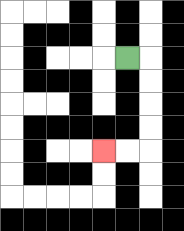{'start': '[5, 2]', 'end': '[4, 6]', 'path_directions': 'R,D,D,D,D,L,L', 'path_coordinates': '[[5, 2], [6, 2], [6, 3], [6, 4], [6, 5], [6, 6], [5, 6], [4, 6]]'}